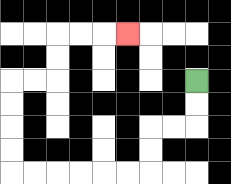{'start': '[8, 3]', 'end': '[5, 1]', 'path_directions': 'D,D,L,L,D,D,L,L,L,L,L,L,U,U,U,U,R,R,U,U,R,R,R', 'path_coordinates': '[[8, 3], [8, 4], [8, 5], [7, 5], [6, 5], [6, 6], [6, 7], [5, 7], [4, 7], [3, 7], [2, 7], [1, 7], [0, 7], [0, 6], [0, 5], [0, 4], [0, 3], [1, 3], [2, 3], [2, 2], [2, 1], [3, 1], [4, 1], [5, 1]]'}